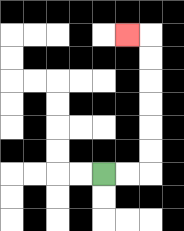{'start': '[4, 7]', 'end': '[5, 1]', 'path_directions': 'R,R,U,U,U,U,U,U,L', 'path_coordinates': '[[4, 7], [5, 7], [6, 7], [6, 6], [6, 5], [6, 4], [6, 3], [6, 2], [6, 1], [5, 1]]'}